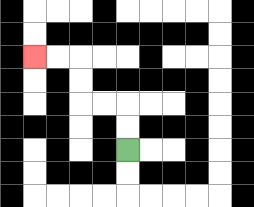{'start': '[5, 6]', 'end': '[1, 2]', 'path_directions': 'U,U,L,L,U,U,L,L', 'path_coordinates': '[[5, 6], [5, 5], [5, 4], [4, 4], [3, 4], [3, 3], [3, 2], [2, 2], [1, 2]]'}